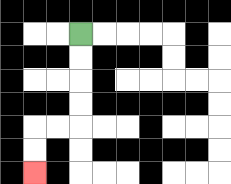{'start': '[3, 1]', 'end': '[1, 7]', 'path_directions': 'D,D,D,D,L,L,D,D', 'path_coordinates': '[[3, 1], [3, 2], [3, 3], [3, 4], [3, 5], [2, 5], [1, 5], [1, 6], [1, 7]]'}